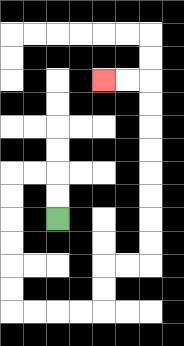{'start': '[2, 9]', 'end': '[4, 3]', 'path_directions': 'U,U,L,L,D,D,D,D,D,D,R,R,R,R,U,U,R,R,U,U,U,U,U,U,U,U,L,L', 'path_coordinates': '[[2, 9], [2, 8], [2, 7], [1, 7], [0, 7], [0, 8], [0, 9], [0, 10], [0, 11], [0, 12], [0, 13], [1, 13], [2, 13], [3, 13], [4, 13], [4, 12], [4, 11], [5, 11], [6, 11], [6, 10], [6, 9], [6, 8], [6, 7], [6, 6], [6, 5], [6, 4], [6, 3], [5, 3], [4, 3]]'}